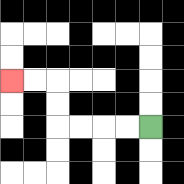{'start': '[6, 5]', 'end': '[0, 3]', 'path_directions': 'L,L,L,L,U,U,L,L', 'path_coordinates': '[[6, 5], [5, 5], [4, 5], [3, 5], [2, 5], [2, 4], [2, 3], [1, 3], [0, 3]]'}